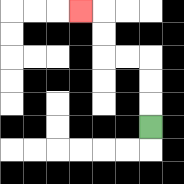{'start': '[6, 5]', 'end': '[3, 0]', 'path_directions': 'U,U,U,L,L,U,U,L', 'path_coordinates': '[[6, 5], [6, 4], [6, 3], [6, 2], [5, 2], [4, 2], [4, 1], [4, 0], [3, 0]]'}